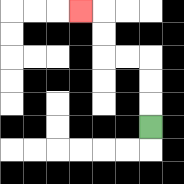{'start': '[6, 5]', 'end': '[3, 0]', 'path_directions': 'U,U,U,L,L,U,U,L', 'path_coordinates': '[[6, 5], [6, 4], [6, 3], [6, 2], [5, 2], [4, 2], [4, 1], [4, 0], [3, 0]]'}